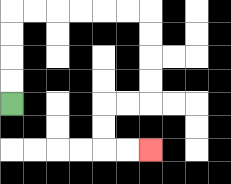{'start': '[0, 4]', 'end': '[6, 6]', 'path_directions': 'U,U,U,U,R,R,R,R,R,R,D,D,D,D,L,L,D,D,R,R', 'path_coordinates': '[[0, 4], [0, 3], [0, 2], [0, 1], [0, 0], [1, 0], [2, 0], [3, 0], [4, 0], [5, 0], [6, 0], [6, 1], [6, 2], [6, 3], [6, 4], [5, 4], [4, 4], [4, 5], [4, 6], [5, 6], [6, 6]]'}